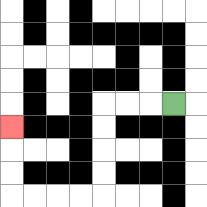{'start': '[7, 4]', 'end': '[0, 5]', 'path_directions': 'L,L,L,D,D,D,D,L,L,L,L,U,U,U', 'path_coordinates': '[[7, 4], [6, 4], [5, 4], [4, 4], [4, 5], [4, 6], [4, 7], [4, 8], [3, 8], [2, 8], [1, 8], [0, 8], [0, 7], [0, 6], [0, 5]]'}